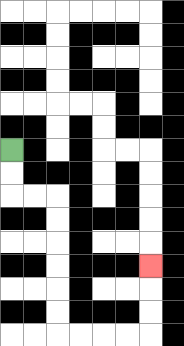{'start': '[0, 6]', 'end': '[6, 11]', 'path_directions': 'D,D,R,R,D,D,D,D,D,D,R,R,R,R,U,U,U', 'path_coordinates': '[[0, 6], [0, 7], [0, 8], [1, 8], [2, 8], [2, 9], [2, 10], [2, 11], [2, 12], [2, 13], [2, 14], [3, 14], [4, 14], [5, 14], [6, 14], [6, 13], [6, 12], [6, 11]]'}